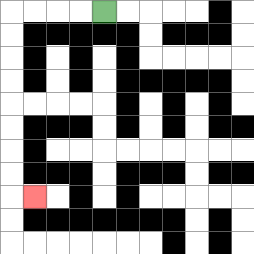{'start': '[4, 0]', 'end': '[1, 8]', 'path_directions': 'L,L,L,L,D,D,D,D,D,D,D,D,R', 'path_coordinates': '[[4, 0], [3, 0], [2, 0], [1, 0], [0, 0], [0, 1], [0, 2], [0, 3], [0, 4], [0, 5], [0, 6], [0, 7], [0, 8], [1, 8]]'}